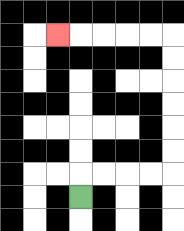{'start': '[3, 8]', 'end': '[2, 1]', 'path_directions': 'U,R,R,R,R,U,U,U,U,U,U,L,L,L,L,L', 'path_coordinates': '[[3, 8], [3, 7], [4, 7], [5, 7], [6, 7], [7, 7], [7, 6], [7, 5], [7, 4], [7, 3], [7, 2], [7, 1], [6, 1], [5, 1], [4, 1], [3, 1], [2, 1]]'}